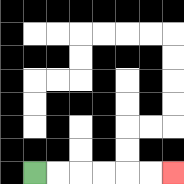{'start': '[1, 7]', 'end': '[7, 7]', 'path_directions': 'R,R,R,R,R,R', 'path_coordinates': '[[1, 7], [2, 7], [3, 7], [4, 7], [5, 7], [6, 7], [7, 7]]'}